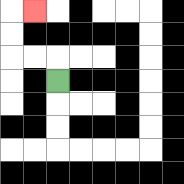{'start': '[2, 3]', 'end': '[1, 0]', 'path_directions': 'U,L,L,U,U,R', 'path_coordinates': '[[2, 3], [2, 2], [1, 2], [0, 2], [0, 1], [0, 0], [1, 0]]'}